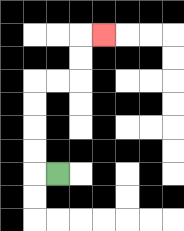{'start': '[2, 7]', 'end': '[4, 1]', 'path_directions': 'L,U,U,U,U,R,R,U,U,R', 'path_coordinates': '[[2, 7], [1, 7], [1, 6], [1, 5], [1, 4], [1, 3], [2, 3], [3, 3], [3, 2], [3, 1], [4, 1]]'}